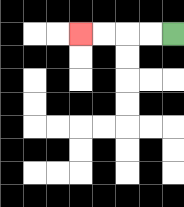{'start': '[7, 1]', 'end': '[3, 1]', 'path_directions': 'L,L,L,L', 'path_coordinates': '[[7, 1], [6, 1], [5, 1], [4, 1], [3, 1]]'}